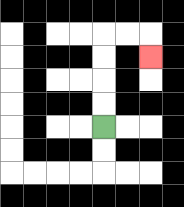{'start': '[4, 5]', 'end': '[6, 2]', 'path_directions': 'U,U,U,U,R,R,D', 'path_coordinates': '[[4, 5], [4, 4], [4, 3], [4, 2], [4, 1], [5, 1], [6, 1], [6, 2]]'}